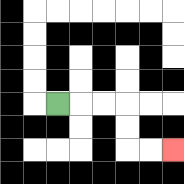{'start': '[2, 4]', 'end': '[7, 6]', 'path_directions': 'R,R,R,D,D,R,R', 'path_coordinates': '[[2, 4], [3, 4], [4, 4], [5, 4], [5, 5], [5, 6], [6, 6], [7, 6]]'}